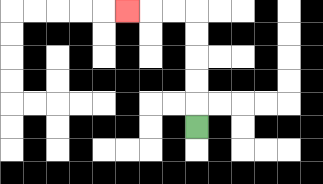{'start': '[8, 5]', 'end': '[5, 0]', 'path_directions': 'U,U,U,U,U,L,L,L', 'path_coordinates': '[[8, 5], [8, 4], [8, 3], [8, 2], [8, 1], [8, 0], [7, 0], [6, 0], [5, 0]]'}